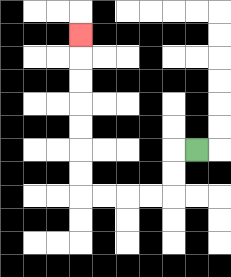{'start': '[8, 6]', 'end': '[3, 1]', 'path_directions': 'L,D,D,L,L,L,L,U,U,U,U,U,U,U', 'path_coordinates': '[[8, 6], [7, 6], [7, 7], [7, 8], [6, 8], [5, 8], [4, 8], [3, 8], [3, 7], [3, 6], [3, 5], [3, 4], [3, 3], [3, 2], [3, 1]]'}